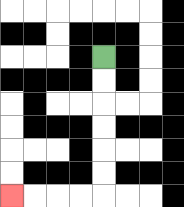{'start': '[4, 2]', 'end': '[0, 8]', 'path_directions': 'D,D,D,D,D,D,L,L,L,L', 'path_coordinates': '[[4, 2], [4, 3], [4, 4], [4, 5], [4, 6], [4, 7], [4, 8], [3, 8], [2, 8], [1, 8], [0, 8]]'}